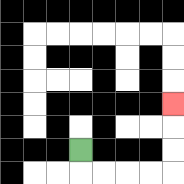{'start': '[3, 6]', 'end': '[7, 4]', 'path_directions': 'D,R,R,R,R,U,U,U', 'path_coordinates': '[[3, 6], [3, 7], [4, 7], [5, 7], [6, 7], [7, 7], [7, 6], [7, 5], [7, 4]]'}